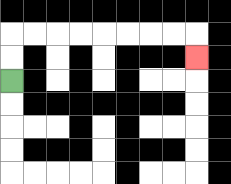{'start': '[0, 3]', 'end': '[8, 2]', 'path_directions': 'U,U,R,R,R,R,R,R,R,R,D', 'path_coordinates': '[[0, 3], [0, 2], [0, 1], [1, 1], [2, 1], [3, 1], [4, 1], [5, 1], [6, 1], [7, 1], [8, 1], [8, 2]]'}